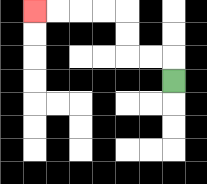{'start': '[7, 3]', 'end': '[1, 0]', 'path_directions': 'U,L,L,U,U,L,L,L,L', 'path_coordinates': '[[7, 3], [7, 2], [6, 2], [5, 2], [5, 1], [5, 0], [4, 0], [3, 0], [2, 0], [1, 0]]'}